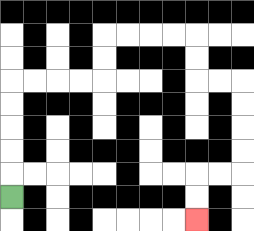{'start': '[0, 8]', 'end': '[8, 9]', 'path_directions': 'U,U,U,U,U,R,R,R,R,U,U,R,R,R,R,D,D,R,R,D,D,D,D,L,L,D,D', 'path_coordinates': '[[0, 8], [0, 7], [0, 6], [0, 5], [0, 4], [0, 3], [1, 3], [2, 3], [3, 3], [4, 3], [4, 2], [4, 1], [5, 1], [6, 1], [7, 1], [8, 1], [8, 2], [8, 3], [9, 3], [10, 3], [10, 4], [10, 5], [10, 6], [10, 7], [9, 7], [8, 7], [8, 8], [8, 9]]'}